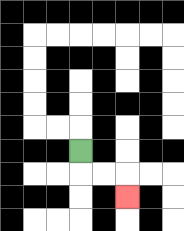{'start': '[3, 6]', 'end': '[5, 8]', 'path_directions': 'D,R,R,D', 'path_coordinates': '[[3, 6], [3, 7], [4, 7], [5, 7], [5, 8]]'}